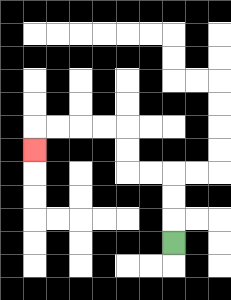{'start': '[7, 10]', 'end': '[1, 6]', 'path_directions': 'U,U,U,L,L,U,U,L,L,L,L,D', 'path_coordinates': '[[7, 10], [7, 9], [7, 8], [7, 7], [6, 7], [5, 7], [5, 6], [5, 5], [4, 5], [3, 5], [2, 5], [1, 5], [1, 6]]'}